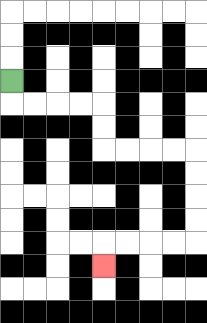{'start': '[0, 3]', 'end': '[4, 11]', 'path_directions': 'D,R,R,R,R,D,D,R,R,R,R,D,D,D,D,L,L,L,L,D', 'path_coordinates': '[[0, 3], [0, 4], [1, 4], [2, 4], [3, 4], [4, 4], [4, 5], [4, 6], [5, 6], [6, 6], [7, 6], [8, 6], [8, 7], [8, 8], [8, 9], [8, 10], [7, 10], [6, 10], [5, 10], [4, 10], [4, 11]]'}